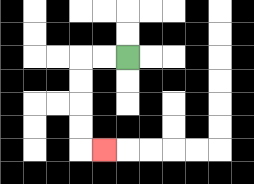{'start': '[5, 2]', 'end': '[4, 6]', 'path_directions': 'L,L,D,D,D,D,R', 'path_coordinates': '[[5, 2], [4, 2], [3, 2], [3, 3], [3, 4], [3, 5], [3, 6], [4, 6]]'}